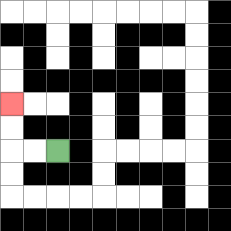{'start': '[2, 6]', 'end': '[0, 4]', 'path_directions': 'L,L,U,U', 'path_coordinates': '[[2, 6], [1, 6], [0, 6], [0, 5], [0, 4]]'}